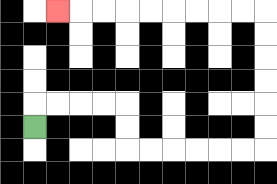{'start': '[1, 5]', 'end': '[2, 0]', 'path_directions': 'U,R,R,R,R,D,D,R,R,R,R,R,R,U,U,U,U,U,U,L,L,L,L,L,L,L,L,L', 'path_coordinates': '[[1, 5], [1, 4], [2, 4], [3, 4], [4, 4], [5, 4], [5, 5], [5, 6], [6, 6], [7, 6], [8, 6], [9, 6], [10, 6], [11, 6], [11, 5], [11, 4], [11, 3], [11, 2], [11, 1], [11, 0], [10, 0], [9, 0], [8, 0], [7, 0], [6, 0], [5, 0], [4, 0], [3, 0], [2, 0]]'}